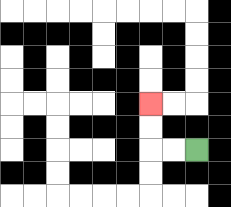{'start': '[8, 6]', 'end': '[6, 4]', 'path_directions': 'L,L,U,U', 'path_coordinates': '[[8, 6], [7, 6], [6, 6], [6, 5], [6, 4]]'}